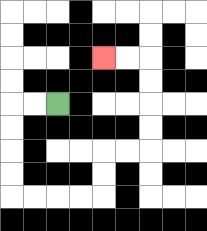{'start': '[2, 4]', 'end': '[4, 2]', 'path_directions': 'L,L,D,D,D,D,R,R,R,R,U,U,R,R,U,U,U,U,L,L', 'path_coordinates': '[[2, 4], [1, 4], [0, 4], [0, 5], [0, 6], [0, 7], [0, 8], [1, 8], [2, 8], [3, 8], [4, 8], [4, 7], [4, 6], [5, 6], [6, 6], [6, 5], [6, 4], [6, 3], [6, 2], [5, 2], [4, 2]]'}